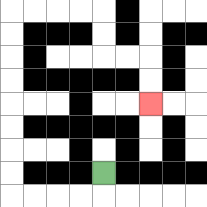{'start': '[4, 7]', 'end': '[6, 4]', 'path_directions': 'D,L,L,L,L,U,U,U,U,U,U,U,U,R,R,R,R,D,D,R,R,D,D', 'path_coordinates': '[[4, 7], [4, 8], [3, 8], [2, 8], [1, 8], [0, 8], [0, 7], [0, 6], [0, 5], [0, 4], [0, 3], [0, 2], [0, 1], [0, 0], [1, 0], [2, 0], [3, 0], [4, 0], [4, 1], [4, 2], [5, 2], [6, 2], [6, 3], [6, 4]]'}